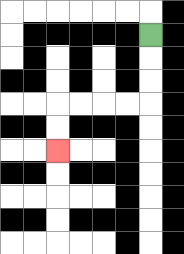{'start': '[6, 1]', 'end': '[2, 6]', 'path_directions': 'D,D,D,L,L,L,L,D,D', 'path_coordinates': '[[6, 1], [6, 2], [6, 3], [6, 4], [5, 4], [4, 4], [3, 4], [2, 4], [2, 5], [2, 6]]'}